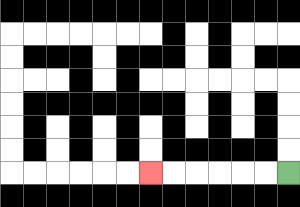{'start': '[12, 7]', 'end': '[6, 7]', 'path_directions': 'L,L,L,L,L,L', 'path_coordinates': '[[12, 7], [11, 7], [10, 7], [9, 7], [8, 7], [7, 7], [6, 7]]'}